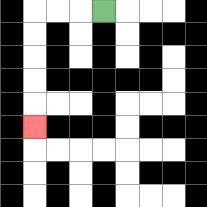{'start': '[4, 0]', 'end': '[1, 5]', 'path_directions': 'L,L,L,D,D,D,D,D', 'path_coordinates': '[[4, 0], [3, 0], [2, 0], [1, 0], [1, 1], [1, 2], [1, 3], [1, 4], [1, 5]]'}